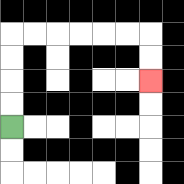{'start': '[0, 5]', 'end': '[6, 3]', 'path_directions': 'U,U,U,U,R,R,R,R,R,R,D,D', 'path_coordinates': '[[0, 5], [0, 4], [0, 3], [0, 2], [0, 1], [1, 1], [2, 1], [3, 1], [4, 1], [5, 1], [6, 1], [6, 2], [6, 3]]'}